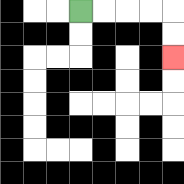{'start': '[3, 0]', 'end': '[7, 2]', 'path_directions': 'R,R,R,R,D,D', 'path_coordinates': '[[3, 0], [4, 0], [5, 0], [6, 0], [7, 0], [7, 1], [7, 2]]'}